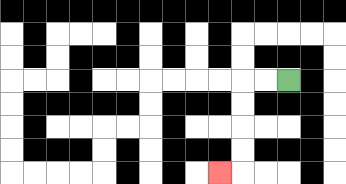{'start': '[12, 3]', 'end': '[9, 7]', 'path_directions': 'L,L,D,D,D,D,L', 'path_coordinates': '[[12, 3], [11, 3], [10, 3], [10, 4], [10, 5], [10, 6], [10, 7], [9, 7]]'}